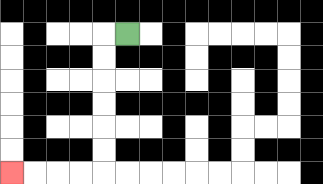{'start': '[5, 1]', 'end': '[0, 7]', 'path_directions': 'L,D,D,D,D,D,D,L,L,L,L', 'path_coordinates': '[[5, 1], [4, 1], [4, 2], [4, 3], [4, 4], [4, 5], [4, 6], [4, 7], [3, 7], [2, 7], [1, 7], [0, 7]]'}